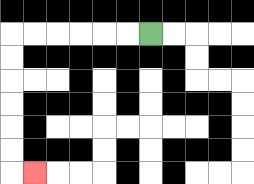{'start': '[6, 1]', 'end': '[1, 7]', 'path_directions': 'L,L,L,L,L,L,D,D,D,D,D,D,R', 'path_coordinates': '[[6, 1], [5, 1], [4, 1], [3, 1], [2, 1], [1, 1], [0, 1], [0, 2], [0, 3], [0, 4], [0, 5], [0, 6], [0, 7], [1, 7]]'}